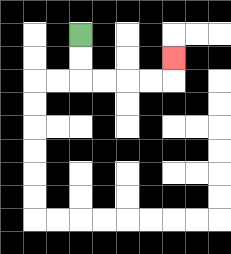{'start': '[3, 1]', 'end': '[7, 2]', 'path_directions': 'D,D,R,R,R,R,U', 'path_coordinates': '[[3, 1], [3, 2], [3, 3], [4, 3], [5, 3], [6, 3], [7, 3], [7, 2]]'}